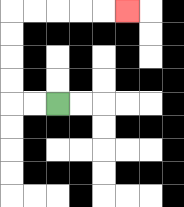{'start': '[2, 4]', 'end': '[5, 0]', 'path_directions': 'L,L,U,U,U,U,R,R,R,R,R', 'path_coordinates': '[[2, 4], [1, 4], [0, 4], [0, 3], [0, 2], [0, 1], [0, 0], [1, 0], [2, 0], [3, 0], [4, 0], [5, 0]]'}